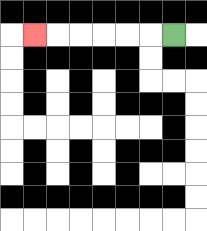{'start': '[7, 1]', 'end': '[1, 1]', 'path_directions': 'L,L,L,L,L,L', 'path_coordinates': '[[7, 1], [6, 1], [5, 1], [4, 1], [3, 1], [2, 1], [1, 1]]'}